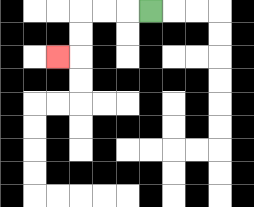{'start': '[6, 0]', 'end': '[2, 2]', 'path_directions': 'L,L,L,D,D,L', 'path_coordinates': '[[6, 0], [5, 0], [4, 0], [3, 0], [3, 1], [3, 2], [2, 2]]'}